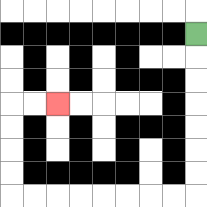{'start': '[8, 1]', 'end': '[2, 4]', 'path_directions': 'D,D,D,D,D,D,D,L,L,L,L,L,L,L,L,U,U,U,U,R,R', 'path_coordinates': '[[8, 1], [8, 2], [8, 3], [8, 4], [8, 5], [8, 6], [8, 7], [8, 8], [7, 8], [6, 8], [5, 8], [4, 8], [3, 8], [2, 8], [1, 8], [0, 8], [0, 7], [0, 6], [0, 5], [0, 4], [1, 4], [2, 4]]'}